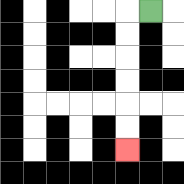{'start': '[6, 0]', 'end': '[5, 6]', 'path_directions': 'L,D,D,D,D,D,D', 'path_coordinates': '[[6, 0], [5, 0], [5, 1], [5, 2], [5, 3], [5, 4], [5, 5], [5, 6]]'}